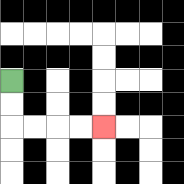{'start': '[0, 3]', 'end': '[4, 5]', 'path_directions': 'D,D,R,R,R,R', 'path_coordinates': '[[0, 3], [0, 4], [0, 5], [1, 5], [2, 5], [3, 5], [4, 5]]'}